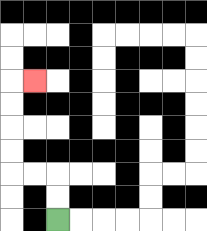{'start': '[2, 9]', 'end': '[1, 3]', 'path_directions': 'U,U,L,L,U,U,U,U,R', 'path_coordinates': '[[2, 9], [2, 8], [2, 7], [1, 7], [0, 7], [0, 6], [0, 5], [0, 4], [0, 3], [1, 3]]'}